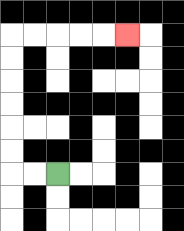{'start': '[2, 7]', 'end': '[5, 1]', 'path_directions': 'L,L,U,U,U,U,U,U,R,R,R,R,R', 'path_coordinates': '[[2, 7], [1, 7], [0, 7], [0, 6], [0, 5], [0, 4], [0, 3], [0, 2], [0, 1], [1, 1], [2, 1], [3, 1], [4, 1], [5, 1]]'}